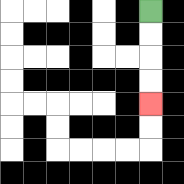{'start': '[6, 0]', 'end': '[6, 4]', 'path_directions': 'D,D,D,D', 'path_coordinates': '[[6, 0], [6, 1], [6, 2], [6, 3], [6, 4]]'}